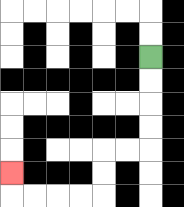{'start': '[6, 2]', 'end': '[0, 7]', 'path_directions': 'D,D,D,D,L,L,D,D,L,L,L,L,U', 'path_coordinates': '[[6, 2], [6, 3], [6, 4], [6, 5], [6, 6], [5, 6], [4, 6], [4, 7], [4, 8], [3, 8], [2, 8], [1, 8], [0, 8], [0, 7]]'}